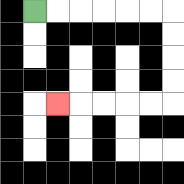{'start': '[1, 0]', 'end': '[2, 4]', 'path_directions': 'R,R,R,R,R,R,D,D,D,D,L,L,L,L,L', 'path_coordinates': '[[1, 0], [2, 0], [3, 0], [4, 0], [5, 0], [6, 0], [7, 0], [7, 1], [7, 2], [7, 3], [7, 4], [6, 4], [5, 4], [4, 4], [3, 4], [2, 4]]'}